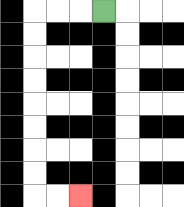{'start': '[4, 0]', 'end': '[3, 8]', 'path_directions': 'L,L,L,D,D,D,D,D,D,D,D,R,R', 'path_coordinates': '[[4, 0], [3, 0], [2, 0], [1, 0], [1, 1], [1, 2], [1, 3], [1, 4], [1, 5], [1, 6], [1, 7], [1, 8], [2, 8], [3, 8]]'}